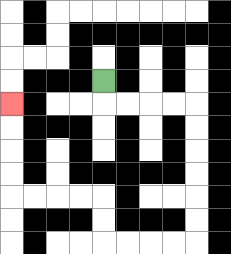{'start': '[4, 3]', 'end': '[0, 4]', 'path_directions': 'D,R,R,R,R,D,D,D,D,D,D,L,L,L,L,U,U,L,L,L,L,U,U,U,U', 'path_coordinates': '[[4, 3], [4, 4], [5, 4], [6, 4], [7, 4], [8, 4], [8, 5], [8, 6], [8, 7], [8, 8], [8, 9], [8, 10], [7, 10], [6, 10], [5, 10], [4, 10], [4, 9], [4, 8], [3, 8], [2, 8], [1, 8], [0, 8], [0, 7], [0, 6], [0, 5], [0, 4]]'}